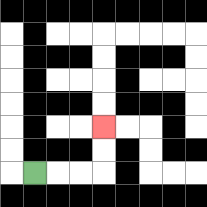{'start': '[1, 7]', 'end': '[4, 5]', 'path_directions': 'R,R,R,U,U', 'path_coordinates': '[[1, 7], [2, 7], [3, 7], [4, 7], [4, 6], [4, 5]]'}